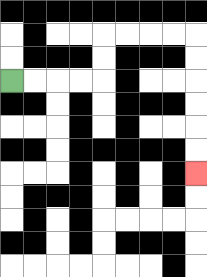{'start': '[0, 3]', 'end': '[8, 7]', 'path_directions': 'R,R,R,R,U,U,R,R,R,R,D,D,D,D,D,D', 'path_coordinates': '[[0, 3], [1, 3], [2, 3], [3, 3], [4, 3], [4, 2], [4, 1], [5, 1], [6, 1], [7, 1], [8, 1], [8, 2], [8, 3], [8, 4], [8, 5], [8, 6], [8, 7]]'}